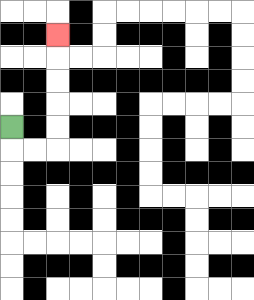{'start': '[0, 5]', 'end': '[2, 1]', 'path_directions': 'D,R,R,U,U,U,U,U', 'path_coordinates': '[[0, 5], [0, 6], [1, 6], [2, 6], [2, 5], [2, 4], [2, 3], [2, 2], [2, 1]]'}